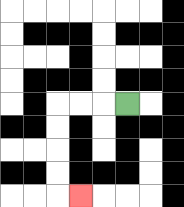{'start': '[5, 4]', 'end': '[3, 8]', 'path_directions': 'L,L,L,D,D,D,D,R', 'path_coordinates': '[[5, 4], [4, 4], [3, 4], [2, 4], [2, 5], [2, 6], [2, 7], [2, 8], [3, 8]]'}